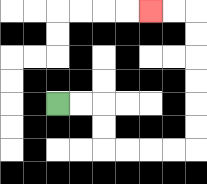{'start': '[2, 4]', 'end': '[6, 0]', 'path_directions': 'R,R,D,D,R,R,R,R,U,U,U,U,U,U,L,L', 'path_coordinates': '[[2, 4], [3, 4], [4, 4], [4, 5], [4, 6], [5, 6], [6, 6], [7, 6], [8, 6], [8, 5], [8, 4], [8, 3], [8, 2], [8, 1], [8, 0], [7, 0], [6, 0]]'}